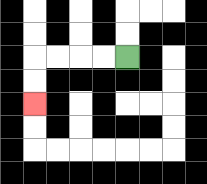{'start': '[5, 2]', 'end': '[1, 4]', 'path_directions': 'L,L,L,L,D,D', 'path_coordinates': '[[5, 2], [4, 2], [3, 2], [2, 2], [1, 2], [1, 3], [1, 4]]'}